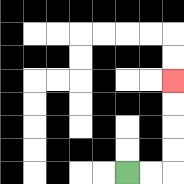{'start': '[5, 7]', 'end': '[7, 3]', 'path_directions': 'R,R,U,U,U,U', 'path_coordinates': '[[5, 7], [6, 7], [7, 7], [7, 6], [7, 5], [7, 4], [7, 3]]'}